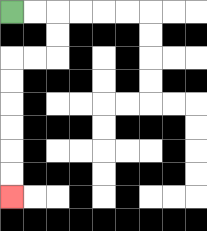{'start': '[0, 0]', 'end': '[0, 8]', 'path_directions': 'R,R,D,D,L,L,D,D,D,D,D,D', 'path_coordinates': '[[0, 0], [1, 0], [2, 0], [2, 1], [2, 2], [1, 2], [0, 2], [0, 3], [0, 4], [0, 5], [0, 6], [0, 7], [0, 8]]'}